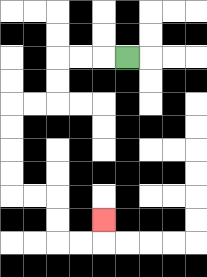{'start': '[5, 2]', 'end': '[4, 9]', 'path_directions': 'L,L,L,D,D,L,L,D,D,D,D,R,R,D,D,R,R,U', 'path_coordinates': '[[5, 2], [4, 2], [3, 2], [2, 2], [2, 3], [2, 4], [1, 4], [0, 4], [0, 5], [0, 6], [0, 7], [0, 8], [1, 8], [2, 8], [2, 9], [2, 10], [3, 10], [4, 10], [4, 9]]'}